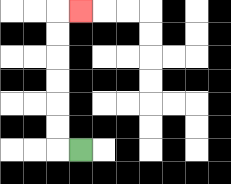{'start': '[3, 6]', 'end': '[3, 0]', 'path_directions': 'L,U,U,U,U,U,U,R', 'path_coordinates': '[[3, 6], [2, 6], [2, 5], [2, 4], [2, 3], [2, 2], [2, 1], [2, 0], [3, 0]]'}